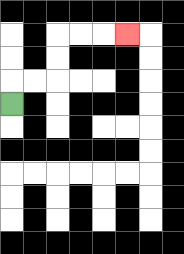{'start': '[0, 4]', 'end': '[5, 1]', 'path_directions': 'U,R,R,U,U,R,R,R', 'path_coordinates': '[[0, 4], [0, 3], [1, 3], [2, 3], [2, 2], [2, 1], [3, 1], [4, 1], [5, 1]]'}